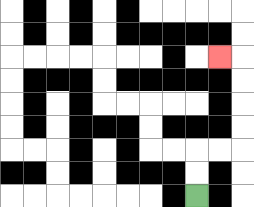{'start': '[8, 8]', 'end': '[9, 2]', 'path_directions': 'U,U,R,R,U,U,U,U,L', 'path_coordinates': '[[8, 8], [8, 7], [8, 6], [9, 6], [10, 6], [10, 5], [10, 4], [10, 3], [10, 2], [9, 2]]'}